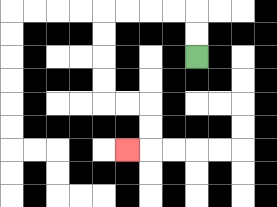{'start': '[8, 2]', 'end': '[5, 6]', 'path_directions': 'U,U,L,L,L,L,D,D,D,D,R,R,D,D,L', 'path_coordinates': '[[8, 2], [8, 1], [8, 0], [7, 0], [6, 0], [5, 0], [4, 0], [4, 1], [4, 2], [4, 3], [4, 4], [5, 4], [6, 4], [6, 5], [6, 6], [5, 6]]'}